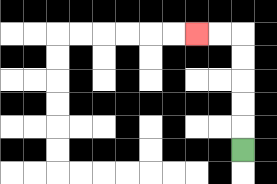{'start': '[10, 6]', 'end': '[8, 1]', 'path_directions': 'U,U,U,U,U,L,L', 'path_coordinates': '[[10, 6], [10, 5], [10, 4], [10, 3], [10, 2], [10, 1], [9, 1], [8, 1]]'}